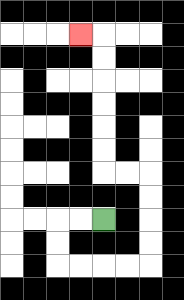{'start': '[4, 9]', 'end': '[3, 1]', 'path_directions': 'L,L,D,D,R,R,R,R,U,U,U,U,L,L,U,U,U,U,U,U,L', 'path_coordinates': '[[4, 9], [3, 9], [2, 9], [2, 10], [2, 11], [3, 11], [4, 11], [5, 11], [6, 11], [6, 10], [6, 9], [6, 8], [6, 7], [5, 7], [4, 7], [4, 6], [4, 5], [4, 4], [4, 3], [4, 2], [4, 1], [3, 1]]'}